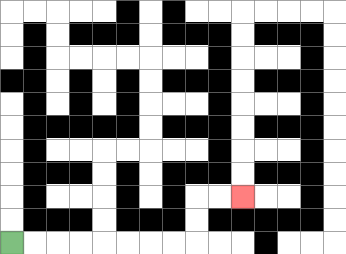{'start': '[0, 10]', 'end': '[10, 8]', 'path_directions': 'R,R,R,R,R,R,R,R,U,U,R,R', 'path_coordinates': '[[0, 10], [1, 10], [2, 10], [3, 10], [4, 10], [5, 10], [6, 10], [7, 10], [8, 10], [8, 9], [8, 8], [9, 8], [10, 8]]'}